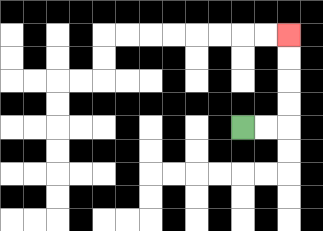{'start': '[10, 5]', 'end': '[12, 1]', 'path_directions': 'R,R,U,U,U,U', 'path_coordinates': '[[10, 5], [11, 5], [12, 5], [12, 4], [12, 3], [12, 2], [12, 1]]'}